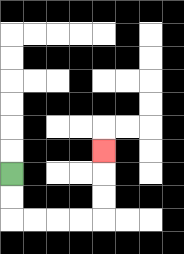{'start': '[0, 7]', 'end': '[4, 6]', 'path_directions': 'D,D,R,R,R,R,U,U,U', 'path_coordinates': '[[0, 7], [0, 8], [0, 9], [1, 9], [2, 9], [3, 9], [4, 9], [4, 8], [4, 7], [4, 6]]'}